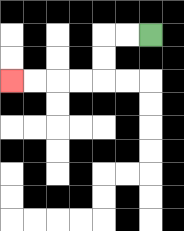{'start': '[6, 1]', 'end': '[0, 3]', 'path_directions': 'L,L,D,D,L,L,L,L', 'path_coordinates': '[[6, 1], [5, 1], [4, 1], [4, 2], [4, 3], [3, 3], [2, 3], [1, 3], [0, 3]]'}